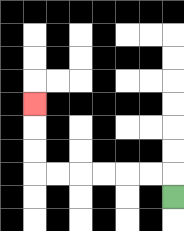{'start': '[7, 8]', 'end': '[1, 4]', 'path_directions': 'U,L,L,L,L,L,L,U,U,U', 'path_coordinates': '[[7, 8], [7, 7], [6, 7], [5, 7], [4, 7], [3, 7], [2, 7], [1, 7], [1, 6], [1, 5], [1, 4]]'}